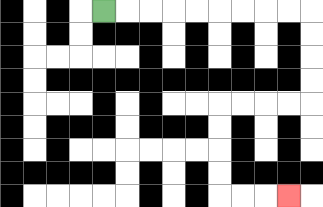{'start': '[4, 0]', 'end': '[12, 8]', 'path_directions': 'R,R,R,R,R,R,R,R,R,D,D,D,D,L,L,L,L,D,D,D,D,R,R,R', 'path_coordinates': '[[4, 0], [5, 0], [6, 0], [7, 0], [8, 0], [9, 0], [10, 0], [11, 0], [12, 0], [13, 0], [13, 1], [13, 2], [13, 3], [13, 4], [12, 4], [11, 4], [10, 4], [9, 4], [9, 5], [9, 6], [9, 7], [9, 8], [10, 8], [11, 8], [12, 8]]'}